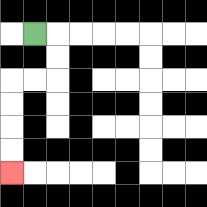{'start': '[1, 1]', 'end': '[0, 7]', 'path_directions': 'R,D,D,L,L,D,D,D,D', 'path_coordinates': '[[1, 1], [2, 1], [2, 2], [2, 3], [1, 3], [0, 3], [0, 4], [0, 5], [0, 6], [0, 7]]'}